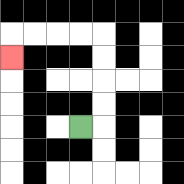{'start': '[3, 5]', 'end': '[0, 2]', 'path_directions': 'R,U,U,U,U,L,L,L,L,D', 'path_coordinates': '[[3, 5], [4, 5], [4, 4], [4, 3], [4, 2], [4, 1], [3, 1], [2, 1], [1, 1], [0, 1], [0, 2]]'}